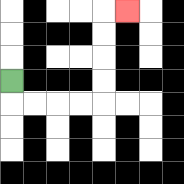{'start': '[0, 3]', 'end': '[5, 0]', 'path_directions': 'D,R,R,R,R,U,U,U,U,R', 'path_coordinates': '[[0, 3], [0, 4], [1, 4], [2, 4], [3, 4], [4, 4], [4, 3], [4, 2], [4, 1], [4, 0], [5, 0]]'}